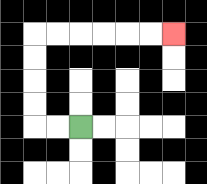{'start': '[3, 5]', 'end': '[7, 1]', 'path_directions': 'L,L,U,U,U,U,R,R,R,R,R,R', 'path_coordinates': '[[3, 5], [2, 5], [1, 5], [1, 4], [1, 3], [1, 2], [1, 1], [2, 1], [3, 1], [4, 1], [5, 1], [6, 1], [7, 1]]'}